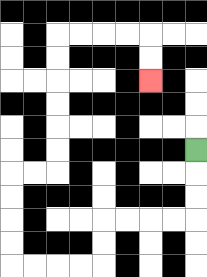{'start': '[8, 6]', 'end': '[6, 3]', 'path_directions': 'D,D,D,L,L,L,L,D,D,L,L,L,L,U,U,U,U,R,R,U,U,U,U,U,U,R,R,R,R,D,D', 'path_coordinates': '[[8, 6], [8, 7], [8, 8], [8, 9], [7, 9], [6, 9], [5, 9], [4, 9], [4, 10], [4, 11], [3, 11], [2, 11], [1, 11], [0, 11], [0, 10], [0, 9], [0, 8], [0, 7], [1, 7], [2, 7], [2, 6], [2, 5], [2, 4], [2, 3], [2, 2], [2, 1], [3, 1], [4, 1], [5, 1], [6, 1], [6, 2], [6, 3]]'}